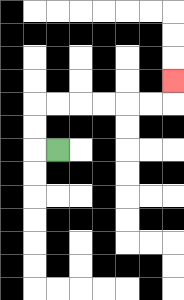{'start': '[2, 6]', 'end': '[7, 3]', 'path_directions': 'L,U,U,R,R,R,R,R,R,U', 'path_coordinates': '[[2, 6], [1, 6], [1, 5], [1, 4], [2, 4], [3, 4], [4, 4], [5, 4], [6, 4], [7, 4], [7, 3]]'}